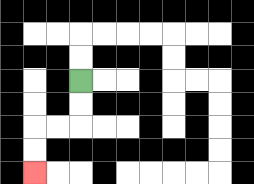{'start': '[3, 3]', 'end': '[1, 7]', 'path_directions': 'D,D,L,L,D,D', 'path_coordinates': '[[3, 3], [3, 4], [3, 5], [2, 5], [1, 5], [1, 6], [1, 7]]'}